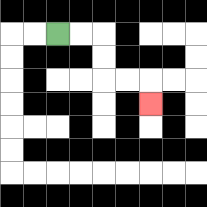{'start': '[2, 1]', 'end': '[6, 4]', 'path_directions': 'R,R,D,D,R,R,D', 'path_coordinates': '[[2, 1], [3, 1], [4, 1], [4, 2], [4, 3], [5, 3], [6, 3], [6, 4]]'}